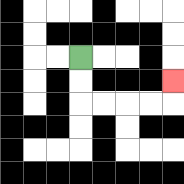{'start': '[3, 2]', 'end': '[7, 3]', 'path_directions': 'D,D,R,R,R,R,U', 'path_coordinates': '[[3, 2], [3, 3], [3, 4], [4, 4], [5, 4], [6, 4], [7, 4], [7, 3]]'}